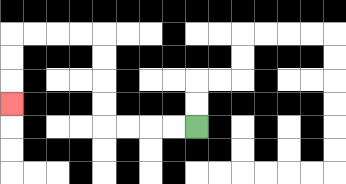{'start': '[8, 5]', 'end': '[0, 4]', 'path_directions': 'L,L,L,L,U,U,U,U,L,L,L,L,D,D,D', 'path_coordinates': '[[8, 5], [7, 5], [6, 5], [5, 5], [4, 5], [4, 4], [4, 3], [4, 2], [4, 1], [3, 1], [2, 1], [1, 1], [0, 1], [0, 2], [0, 3], [0, 4]]'}